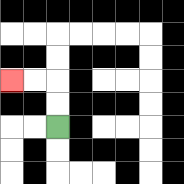{'start': '[2, 5]', 'end': '[0, 3]', 'path_directions': 'U,U,L,L', 'path_coordinates': '[[2, 5], [2, 4], [2, 3], [1, 3], [0, 3]]'}